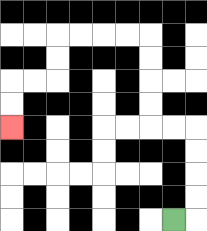{'start': '[7, 9]', 'end': '[0, 5]', 'path_directions': 'R,U,U,U,U,L,L,U,U,U,U,L,L,L,L,D,D,L,L,D,D', 'path_coordinates': '[[7, 9], [8, 9], [8, 8], [8, 7], [8, 6], [8, 5], [7, 5], [6, 5], [6, 4], [6, 3], [6, 2], [6, 1], [5, 1], [4, 1], [3, 1], [2, 1], [2, 2], [2, 3], [1, 3], [0, 3], [0, 4], [0, 5]]'}